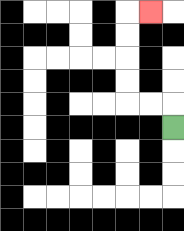{'start': '[7, 5]', 'end': '[6, 0]', 'path_directions': 'U,L,L,U,U,U,U,R', 'path_coordinates': '[[7, 5], [7, 4], [6, 4], [5, 4], [5, 3], [5, 2], [5, 1], [5, 0], [6, 0]]'}